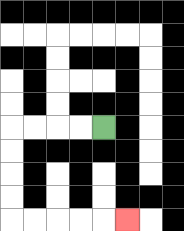{'start': '[4, 5]', 'end': '[5, 9]', 'path_directions': 'L,L,L,L,D,D,D,D,R,R,R,R,R', 'path_coordinates': '[[4, 5], [3, 5], [2, 5], [1, 5], [0, 5], [0, 6], [0, 7], [0, 8], [0, 9], [1, 9], [2, 9], [3, 9], [4, 9], [5, 9]]'}